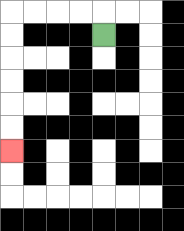{'start': '[4, 1]', 'end': '[0, 6]', 'path_directions': 'U,L,L,L,L,D,D,D,D,D,D', 'path_coordinates': '[[4, 1], [4, 0], [3, 0], [2, 0], [1, 0], [0, 0], [0, 1], [0, 2], [0, 3], [0, 4], [0, 5], [0, 6]]'}